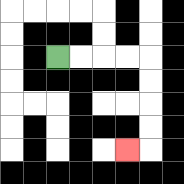{'start': '[2, 2]', 'end': '[5, 6]', 'path_directions': 'R,R,R,R,D,D,D,D,L', 'path_coordinates': '[[2, 2], [3, 2], [4, 2], [5, 2], [6, 2], [6, 3], [6, 4], [6, 5], [6, 6], [5, 6]]'}